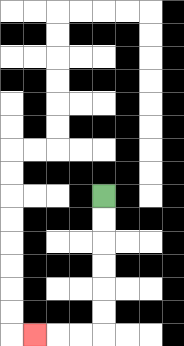{'start': '[4, 8]', 'end': '[1, 14]', 'path_directions': 'D,D,D,D,D,D,L,L,L', 'path_coordinates': '[[4, 8], [4, 9], [4, 10], [4, 11], [4, 12], [4, 13], [4, 14], [3, 14], [2, 14], [1, 14]]'}